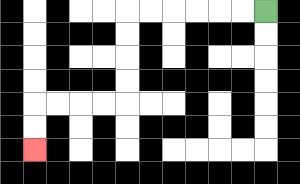{'start': '[11, 0]', 'end': '[1, 6]', 'path_directions': 'L,L,L,L,L,L,D,D,D,D,L,L,L,L,D,D', 'path_coordinates': '[[11, 0], [10, 0], [9, 0], [8, 0], [7, 0], [6, 0], [5, 0], [5, 1], [5, 2], [5, 3], [5, 4], [4, 4], [3, 4], [2, 4], [1, 4], [1, 5], [1, 6]]'}